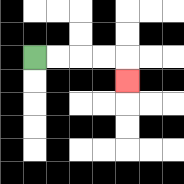{'start': '[1, 2]', 'end': '[5, 3]', 'path_directions': 'R,R,R,R,D', 'path_coordinates': '[[1, 2], [2, 2], [3, 2], [4, 2], [5, 2], [5, 3]]'}